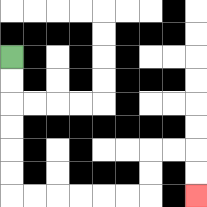{'start': '[0, 2]', 'end': '[8, 8]', 'path_directions': 'D,D,D,D,D,D,R,R,R,R,R,R,U,U,R,R,D,D', 'path_coordinates': '[[0, 2], [0, 3], [0, 4], [0, 5], [0, 6], [0, 7], [0, 8], [1, 8], [2, 8], [3, 8], [4, 8], [5, 8], [6, 8], [6, 7], [6, 6], [7, 6], [8, 6], [8, 7], [8, 8]]'}